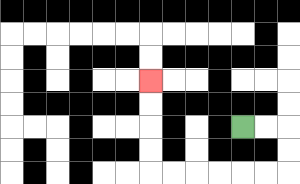{'start': '[10, 5]', 'end': '[6, 3]', 'path_directions': 'R,R,D,D,L,L,L,L,L,L,U,U,U,U', 'path_coordinates': '[[10, 5], [11, 5], [12, 5], [12, 6], [12, 7], [11, 7], [10, 7], [9, 7], [8, 7], [7, 7], [6, 7], [6, 6], [6, 5], [6, 4], [6, 3]]'}